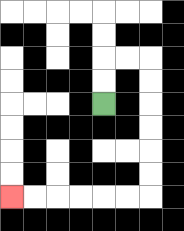{'start': '[4, 4]', 'end': '[0, 8]', 'path_directions': 'U,U,R,R,D,D,D,D,D,D,L,L,L,L,L,L', 'path_coordinates': '[[4, 4], [4, 3], [4, 2], [5, 2], [6, 2], [6, 3], [6, 4], [6, 5], [6, 6], [6, 7], [6, 8], [5, 8], [4, 8], [3, 8], [2, 8], [1, 8], [0, 8]]'}